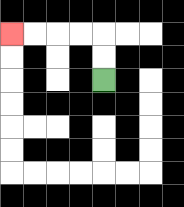{'start': '[4, 3]', 'end': '[0, 1]', 'path_directions': 'U,U,L,L,L,L', 'path_coordinates': '[[4, 3], [4, 2], [4, 1], [3, 1], [2, 1], [1, 1], [0, 1]]'}